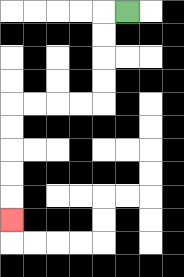{'start': '[5, 0]', 'end': '[0, 9]', 'path_directions': 'L,D,D,D,D,L,L,L,L,D,D,D,D,D', 'path_coordinates': '[[5, 0], [4, 0], [4, 1], [4, 2], [4, 3], [4, 4], [3, 4], [2, 4], [1, 4], [0, 4], [0, 5], [0, 6], [0, 7], [0, 8], [0, 9]]'}